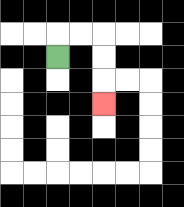{'start': '[2, 2]', 'end': '[4, 4]', 'path_directions': 'U,R,R,D,D,D', 'path_coordinates': '[[2, 2], [2, 1], [3, 1], [4, 1], [4, 2], [4, 3], [4, 4]]'}